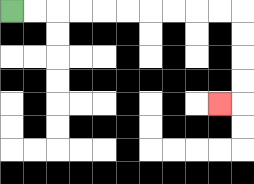{'start': '[0, 0]', 'end': '[9, 4]', 'path_directions': 'R,R,R,R,R,R,R,R,R,R,D,D,D,D,L', 'path_coordinates': '[[0, 0], [1, 0], [2, 0], [3, 0], [4, 0], [5, 0], [6, 0], [7, 0], [8, 0], [9, 0], [10, 0], [10, 1], [10, 2], [10, 3], [10, 4], [9, 4]]'}